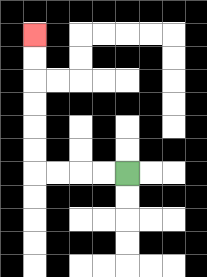{'start': '[5, 7]', 'end': '[1, 1]', 'path_directions': 'L,L,L,L,U,U,U,U,U,U', 'path_coordinates': '[[5, 7], [4, 7], [3, 7], [2, 7], [1, 7], [1, 6], [1, 5], [1, 4], [1, 3], [1, 2], [1, 1]]'}